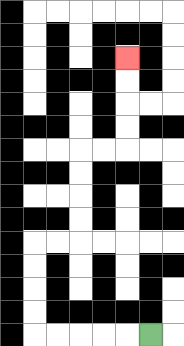{'start': '[6, 14]', 'end': '[5, 2]', 'path_directions': 'L,L,L,L,L,U,U,U,U,R,R,U,U,U,U,R,R,U,U,U,U', 'path_coordinates': '[[6, 14], [5, 14], [4, 14], [3, 14], [2, 14], [1, 14], [1, 13], [1, 12], [1, 11], [1, 10], [2, 10], [3, 10], [3, 9], [3, 8], [3, 7], [3, 6], [4, 6], [5, 6], [5, 5], [5, 4], [5, 3], [5, 2]]'}